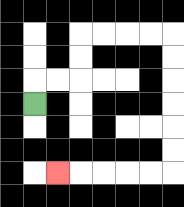{'start': '[1, 4]', 'end': '[2, 7]', 'path_directions': 'U,R,R,U,U,R,R,R,R,D,D,D,D,D,D,L,L,L,L,L', 'path_coordinates': '[[1, 4], [1, 3], [2, 3], [3, 3], [3, 2], [3, 1], [4, 1], [5, 1], [6, 1], [7, 1], [7, 2], [7, 3], [7, 4], [7, 5], [7, 6], [7, 7], [6, 7], [5, 7], [4, 7], [3, 7], [2, 7]]'}